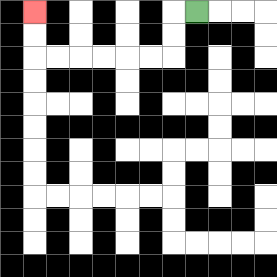{'start': '[8, 0]', 'end': '[1, 0]', 'path_directions': 'L,D,D,L,L,L,L,L,L,U,U', 'path_coordinates': '[[8, 0], [7, 0], [7, 1], [7, 2], [6, 2], [5, 2], [4, 2], [3, 2], [2, 2], [1, 2], [1, 1], [1, 0]]'}